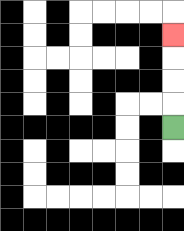{'start': '[7, 5]', 'end': '[7, 1]', 'path_directions': 'U,U,U,U', 'path_coordinates': '[[7, 5], [7, 4], [7, 3], [7, 2], [7, 1]]'}